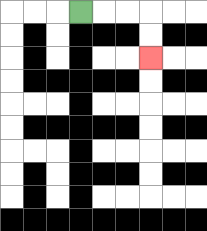{'start': '[3, 0]', 'end': '[6, 2]', 'path_directions': 'R,R,R,D,D', 'path_coordinates': '[[3, 0], [4, 0], [5, 0], [6, 0], [6, 1], [6, 2]]'}